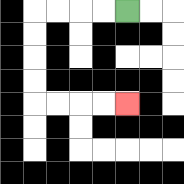{'start': '[5, 0]', 'end': '[5, 4]', 'path_directions': 'L,L,L,L,D,D,D,D,R,R,R,R', 'path_coordinates': '[[5, 0], [4, 0], [3, 0], [2, 0], [1, 0], [1, 1], [1, 2], [1, 3], [1, 4], [2, 4], [3, 4], [4, 4], [5, 4]]'}